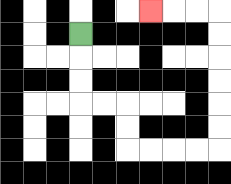{'start': '[3, 1]', 'end': '[6, 0]', 'path_directions': 'D,D,D,R,R,D,D,R,R,R,R,U,U,U,U,U,U,L,L,L', 'path_coordinates': '[[3, 1], [3, 2], [3, 3], [3, 4], [4, 4], [5, 4], [5, 5], [5, 6], [6, 6], [7, 6], [8, 6], [9, 6], [9, 5], [9, 4], [9, 3], [9, 2], [9, 1], [9, 0], [8, 0], [7, 0], [6, 0]]'}